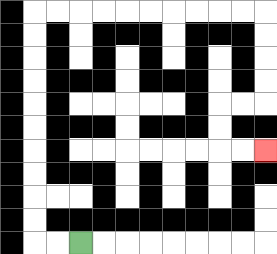{'start': '[3, 10]', 'end': '[11, 6]', 'path_directions': 'L,L,U,U,U,U,U,U,U,U,U,U,R,R,R,R,R,R,R,R,R,R,D,D,D,D,L,L,D,D,R,R', 'path_coordinates': '[[3, 10], [2, 10], [1, 10], [1, 9], [1, 8], [1, 7], [1, 6], [1, 5], [1, 4], [1, 3], [1, 2], [1, 1], [1, 0], [2, 0], [3, 0], [4, 0], [5, 0], [6, 0], [7, 0], [8, 0], [9, 0], [10, 0], [11, 0], [11, 1], [11, 2], [11, 3], [11, 4], [10, 4], [9, 4], [9, 5], [9, 6], [10, 6], [11, 6]]'}